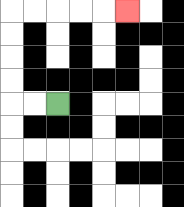{'start': '[2, 4]', 'end': '[5, 0]', 'path_directions': 'L,L,U,U,U,U,R,R,R,R,R', 'path_coordinates': '[[2, 4], [1, 4], [0, 4], [0, 3], [0, 2], [0, 1], [0, 0], [1, 0], [2, 0], [3, 0], [4, 0], [5, 0]]'}